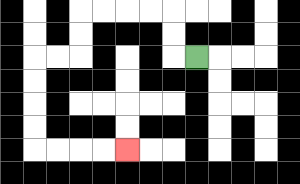{'start': '[8, 2]', 'end': '[5, 6]', 'path_directions': 'L,U,U,L,L,L,L,D,D,L,L,D,D,D,D,R,R,R,R', 'path_coordinates': '[[8, 2], [7, 2], [7, 1], [7, 0], [6, 0], [5, 0], [4, 0], [3, 0], [3, 1], [3, 2], [2, 2], [1, 2], [1, 3], [1, 4], [1, 5], [1, 6], [2, 6], [3, 6], [4, 6], [5, 6]]'}